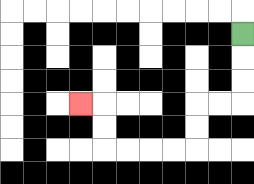{'start': '[10, 1]', 'end': '[3, 4]', 'path_directions': 'D,D,D,L,L,D,D,L,L,L,L,U,U,L', 'path_coordinates': '[[10, 1], [10, 2], [10, 3], [10, 4], [9, 4], [8, 4], [8, 5], [8, 6], [7, 6], [6, 6], [5, 6], [4, 6], [4, 5], [4, 4], [3, 4]]'}